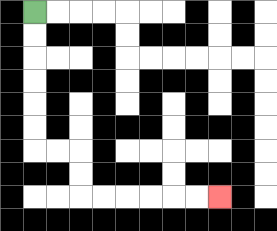{'start': '[1, 0]', 'end': '[9, 8]', 'path_directions': 'D,D,D,D,D,D,R,R,D,D,R,R,R,R,R,R', 'path_coordinates': '[[1, 0], [1, 1], [1, 2], [1, 3], [1, 4], [1, 5], [1, 6], [2, 6], [3, 6], [3, 7], [3, 8], [4, 8], [5, 8], [6, 8], [7, 8], [8, 8], [9, 8]]'}